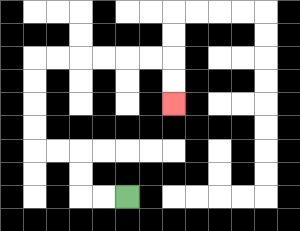{'start': '[5, 8]', 'end': '[7, 4]', 'path_directions': 'L,L,U,U,L,L,U,U,U,U,R,R,R,R,R,R,D,D', 'path_coordinates': '[[5, 8], [4, 8], [3, 8], [3, 7], [3, 6], [2, 6], [1, 6], [1, 5], [1, 4], [1, 3], [1, 2], [2, 2], [3, 2], [4, 2], [5, 2], [6, 2], [7, 2], [7, 3], [7, 4]]'}